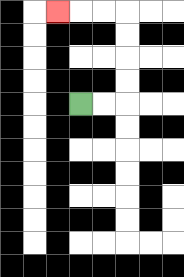{'start': '[3, 4]', 'end': '[2, 0]', 'path_directions': 'R,R,U,U,U,U,L,L,L', 'path_coordinates': '[[3, 4], [4, 4], [5, 4], [5, 3], [5, 2], [5, 1], [5, 0], [4, 0], [3, 0], [2, 0]]'}